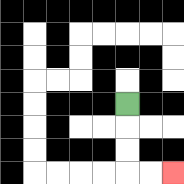{'start': '[5, 4]', 'end': '[7, 7]', 'path_directions': 'D,D,D,R,R', 'path_coordinates': '[[5, 4], [5, 5], [5, 6], [5, 7], [6, 7], [7, 7]]'}